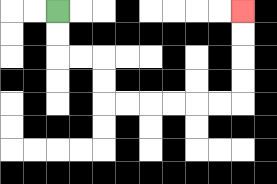{'start': '[2, 0]', 'end': '[10, 0]', 'path_directions': 'D,D,R,R,D,D,R,R,R,R,R,R,U,U,U,U', 'path_coordinates': '[[2, 0], [2, 1], [2, 2], [3, 2], [4, 2], [4, 3], [4, 4], [5, 4], [6, 4], [7, 4], [8, 4], [9, 4], [10, 4], [10, 3], [10, 2], [10, 1], [10, 0]]'}